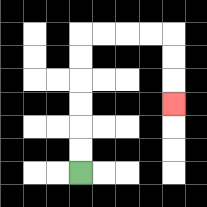{'start': '[3, 7]', 'end': '[7, 4]', 'path_directions': 'U,U,U,U,U,U,R,R,R,R,D,D,D', 'path_coordinates': '[[3, 7], [3, 6], [3, 5], [3, 4], [3, 3], [3, 2], [3, 1], [4, 1], [5, 1], [6, 1], [7, 1], [7, 2], [7, 3], [7, 4]]'}